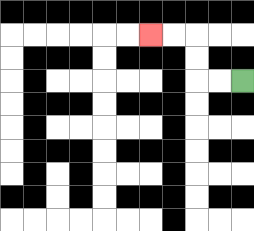{'start': '[10, 3]', 'end': '[6, 1]', 'path_directions': 'L,L,U,U,L,L', 'path_coordinates': '[[10, 3], [9, 3], [8, 3], [8, 2], [8, 1], [7, 1], [6, 1]]'}